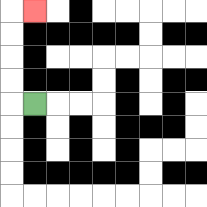{'start': '[1, 4]', 'end': '[1, 0]', 'path_directions': 'L,U,U,U,U,R', 'path_coordinates': '[[1, 4], [0, 4], [0, 3], [0, 2], [0, 1], [0, 0], [1, 0]]'}